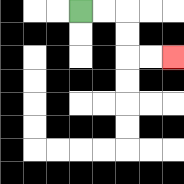{'start': '[3, 0]', 'end': '[7, 2]', 'path_directions': 'R,R,D,D,R,R', 'path_coordinates': '[[3, 0], [4, 0], [5, 0], [5, 1], [5, 2], [6, 2], [7, 2]]'}